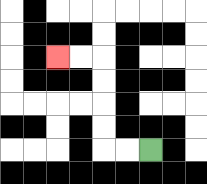{'start': '[6, 6]', 'end': '[2, 2]', 'path_directions': 'L,L,U,U,U,U,L,L', 'path_coordinates': '[[6, 6], [5, 6], [4, 6], [4, 5], [4, 4], [4, 3], [4, 2], [3, 2], [2, 2]]'}